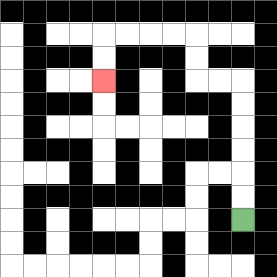{'start': '[10, 9]', 'end': '[4, 3]', 'path_directions': 'U,U,U,U,U,U,L,L,U,U,L,L,L,L,D,D', 'path_coordinates': '[[10, 9], [10, 8], [10, 7], [10, 6], [10, 5], [10, 4], [10, 3], [9, 3], [8, 3], [8, 2], [8, 1], [7, 1], [6, 1], [5, 1], [4, 1], [4, 2], [4, 3]]'}